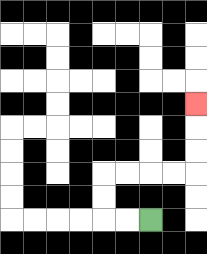{'start': '[6, 9]', 'end': '[8, 4]', 'path_directions': 'L,L,U,U,R,R,R,R,U,U,U', 'path_coordinates': '[[6, 9], [5, 9], [4, 9], [4, 8], [4, 7], [5, 7], [6, 7], [7, 7], [8, 7], [8, 6], [8, 5], [8, 4]]'}